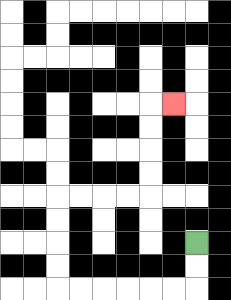{'start': '[8, 10]', 'end': '[7, 4]', 'path_directions': 'D,D,L,L,L,L,L,L,U,U,U,U,R,R,R,R,U,U,U,U,R', 'path_coordinates': '[[8, 10], [8, 11], [8, 12], [7, 12], [6, 12], [5, 12], [4, 12], [3, 12], [2, 12], [2, 11], [2, 10], [2, 9], [2, 8], [3, 8], [4, 8], [5, 8], [6, 8], [6, 7], [6, 6], [6, 5], [6, 4], [7, 4]]'}